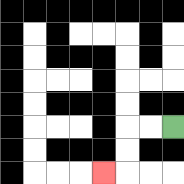{'start': '[7, 5]', 'end': '[4, 7]', 'path_directions': 'L,L,D,D,L', 'path_coordinates': '[[7, 5], [6, 5], [5, 5], [5, 6], [5, 7], [4, 7]]'}